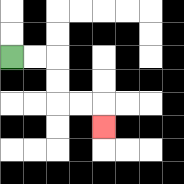{'start': '[0, 2]', 'end': '[4, 5]', 'path_directions': 'R,R,D,D,R,R,D', 'path_coordinates': '[[0, 2], [1, 2], [2, 2], [2, 3], [2, 4], [3, 4], [4, 4], [4, 5]]'}